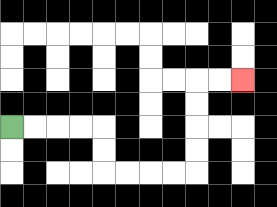{'start': '[0, 5]', 'end': '[10, 3]', 'path_directions': 'R,R,R,R,D,D,R,R,R,R,U,U,U,U,R,R', 'path_coordinates': '[[0, 5], [1, 5], [2, 5], [3, 5], [4, 5], [4, 6], [4, 7], [5, 7], [6, 7], [7, 7], [8, 7], [8, 6], [8, 5], [8, 4], [8, 3], [9, 3], [10, 3]]'}